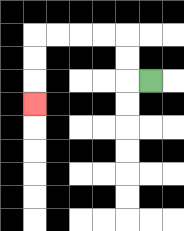{'start': '[6, 3]', 'end': '[1, 4]', 'path_directions': 'L,U,U,L,L,L,L,D,D,D', 'path_coordinates': '[[6, 3], [5, 3], [5, 2], [5, 1], [4, 1], [3, 1], [2, 1], [1, 1], [1, 2], [1, 3], [1, 4]]'}